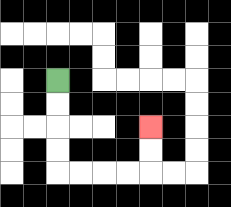{'start': '[2, 3]', 'end': '[6, 5]', 'path_directions': 'D,D,D,D,R,R,R,R,U,U', 'path_coordinates': '[[2, 3], [2, 4], [2, 5], [2, 6], [2, 7], [3, 7], [4, 7], [5, 7], [6, 7], [6, 6], [6, 5]]'}